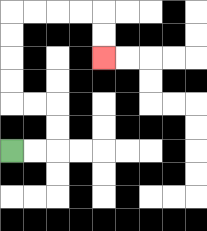{'start': '[0, 6]', 'end': '[4, 2]', 'path_directions': 'R,R,U,U,L,L,U,U,U,U,R,R,R,R,D,D', 'path_coordinates': '[[0, 6], [1, 6], [2, 6], [2, 5], [2, 4], [1, 4], [0, 4], [0, 3], [0, 2], [0, 1], [0, 0], [1, 0], [2, 0], [3, 0], [4, 0], [4, 1], [4, 2]]'}